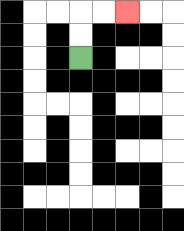{'start': '[3, 2]', 'end': '[5, 0]', 'path_directions': 'U,U,R,R', 'path_coordinates': '[[3, 2], [3, 1], [3, 0], [4, 0], [5, 0]]'}